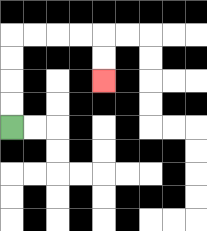{'start': '[0, 5]', 'end': '[4, 3]', 'path_directions': 'U,U,U,U,R,R,R,R,D,D', 'path_coordinates': '[[0, 5], [0, 4], [0, 3], [0, 2], [0, 1], [1, 1], [2, 1], [3, 1], [4, 1], [4, 2], [4, 3]]'}